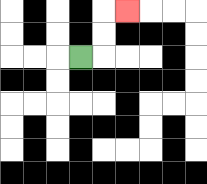{'start': '[3, 2]', 'end': '[5, 0]', 'path_directions': 'R,U,U,R', 'path_coordinates': '[[3, 2], [4, 2], [4, 1], [4, 0], [5, 0]]'}